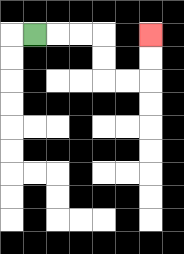{'start': '[1, 1]', 'end': '[6, 1]', 'path_directions': 'R,R,R,D,D,R,R,U,U', 'path_coordinates': '[[1, 1], [2, 1], [3, 1], [4, 1], [4, 2], [4, 3], [5, 3], [6, 3], [6, 2], [6, 1]]'}